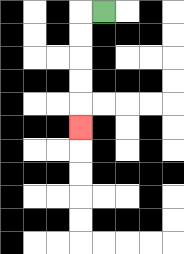{'start': '[4, 0]', 'end': '[3, 5]', 'path_directions': 'L,D,D,D,D,D', 'path_coordinates': '[[4, 0], [3, 0], [3, 1], [3, 2], [3, 3], [3, 4], [3, 5]]'}